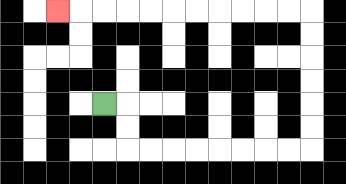{'start': '[4, 4]', 'end': '[2, 0]', 'path_directions': 'R,D,D,R,R,R,R,R,R,R,R,U,U,U,U,U,U,L,L,L,L,L,L,L,L,L,L,L', 'path_coordinates': '[[4, 4], [5, 4], [5, 5], [5, 6], [6, 6], [7, 6], [8, 6], [9, 6], [10, 6], [11, 6], [12, 6], [13, 6], [13, 5], [13, 4], [13, 3], [13, 2], [13, 1], [13, 0], [12, 0], [11, 0], [10, 0], [9, 0], [8, 0], [7, 0], [6, 0], [5, 0], [4, 0], [3, 0], [2, 0]]'}